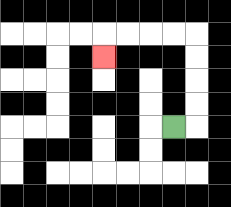{'start': '[7, 5]', 'end': '[4, 2]', 'path_directions': 'R,U,U,U,U,L,L,L,L,D', 'path_coordinates': '[[7, 5], [8, 5], [8, 4], [8, 3], [8, 2], [8, 1], [7, 1], [6, 1], [5, 1], [4, 1], [4, 2]]'}